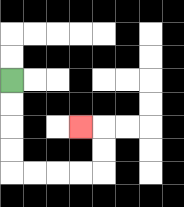{'start': '[0, 3]', 'end': '[3, 5]', 'path_directions': 'D,D,D,D,R,R,R,R,U,U,L', 'path_coordinates': '[[0, 3], [0, 4], [0, 5], [0, 6], [0, 7], [1, 7], [2, 7], [3, 7], [4, 7], [4, 6], [4, 5], [3, 5]]'}